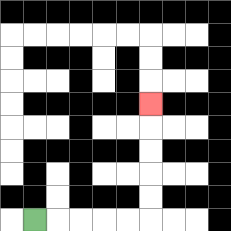{'start': '[1, 9]', 'end': '[6, 4]', 'path_directions': 'R,R,R,R,R,U,U,U,U,U', 'path_coordinates': '[[1, 9], [2, 9], [3, 9], [4, 9], [5, 9], [6, 9], [6, 8], [6, 7], [6, 6], [6, 5], [6, 4]]'}